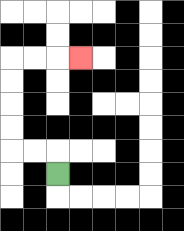{'start': '[2, 7]', 'end': '[3, 2]', 'path_directions': 'U,L,L,U,U,U,U,R,R,R', 'path_coordinates': '[[2, 7], [2, 6], [1, 6], [0, 6], [0, 5], [0, 4], [0, 3], [0, 2], [1, 2], [2, 2], [3, 2]]'}